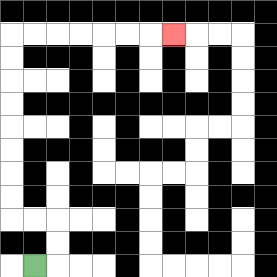{'start': '[1, 11]', 'end': '[7, 1]', 'path_directions': 'R,U,U,L,L,U,U,U,U,U,U,U,U,R,R,R,R,R,R,R', 'path_coordinates': '[[1, 11], [2, 11], [2, 10], [2, 9], [1, 9], [0, 9], [0, 8], [0, 7], [0, 6], [0, 5], [0, 4], [0, 3], [0, 2], [0, 1], [1, 1], [2, 1], [3, 1], [4, 1], [5, 1], [6, 1], [7, 1]]'}